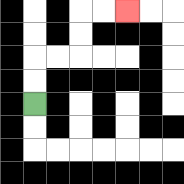{'start': '[1, 4]', 'end': '[5, 0]', 'path_directions': 'U,U,R,R,U,U,R,R', 'path_coordinates': '[[1, 4], [1, 3], [1, 2], [2, 2], [3, 2], [3, 1], [3, 0], [4, 0], [5, 0]]'}